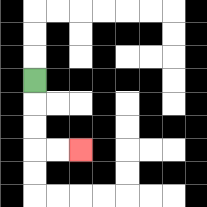{'start': '[1, 3]', 'end': '[3, 6]', 'path_directions': 'D,D,D,R,R', 'path_coordinates': '[[1, 3], [1, 4], [1, 5], [1, 6], [2, 6], [3, 6]]'}